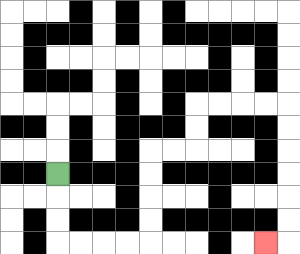{'start': '[2, 7]', 'end': '[11, 10]', 'path_directions': 'D,D,D,R,R,R,R,U,U,U,U,R,R,U,U,R,R,R,R,D,D,D,D,D,D,L', 'path_coordinates': '[[2, 7], [2, 8], [2, 9], [2, 10], [3, 10], [4, 10], [5, 10], [6, 10], [6, 9], [6, 8], [6, 7], [6, 6], [7, 6], [8, 6], [8, 5], [8, 4], [9, 4], [10, 4], [11, 4], [12, 4], [12, 5], [12, 6], [12, 7], [12, 8], [12, 9], [12, 10], [11, 10]]'}